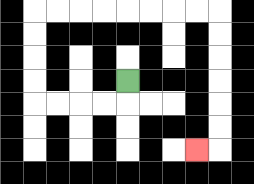{'start': '[5, 3]', 'end': '[8, 6]', 'path_directions': 'D,L,L,L,L,U,U,U,U,R,R,R,R,R,R,R,R,D,D,D,D,D,D,L', 'path_coordinates': '[[5, 3], [5, 4], [4, 4], [3, 4], [2, 4], [1, 4], [1, 3], [1, 2], [1, 1], [1, 0], [2, 0], [3, 0], [4, 0], [5, 0], [6, 0], [7, 0], [8, 0], [9, 0], [9, 1], [9, 2], [9, 3], [9, 4], [9, 5], [9, 6], [8, 6]]'}